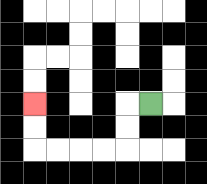{'start': '[6, 4]', 'end': '[1, 4]', 'path_directions': 'L,D,D,L,L,L,L,U,U', 'path_coordinates': '[[6, 4], [5, 4], [5, 5], [5, 6], [4, 6], [3, 6], [2, 6], [1, 6], [1, 5], [1, 4]]'}